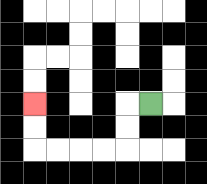{'start': '[6, 4]', 'end': '[1, 4]', 'path_directions': 'L,D,D,L,L,L,L,U,U', 'path_coordinates': '[[6, 4], [5, 4], [5, 5], [5, 6], [4, 6], [3, 6], [2, 6], [1, 6], [1, 5], [1, 4]]'}